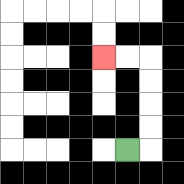{'start': '[5, 6]', 'end': '[4, 2]', 'path_directions': 'R,U,U,U,U,L,L', 'path_coordinates': '[[5, 6], [6, 6], [6, 5], [6, 4], [6, 3], [6, 2], [5, 2], [4, 2]]'}